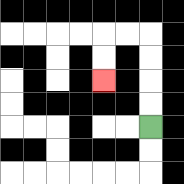{'start': '[6, 5]', 'end': '[4, 3]', 'path_directions': 'U,U,U,U,L,L,D,D', 'path_coordinates': '[[6, 5], [6, 4], [6, 3], [6, 2], [6, 1], [5, 1], [4, 1], [4, 2], [4, 3]]'}